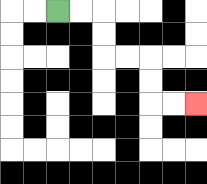{'start': '[2, 0]', 'end': '[8, 4]', 'path_directions': 'R,R,D,D,R,R,D,D,R,R', 'path_coordinates': '[[2, 0], [3, 0], [4, 0], [4, 1], [4, 2], [5, 2], [6, 2], [6, 3], [6, 4], [7, 4], [8, 4]]'}